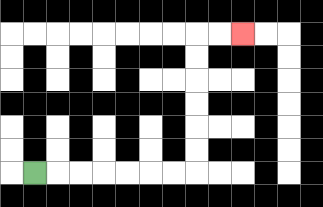{'start': '[1, 7]', 'end': '[10, 1]', 'path_directions': 'R,R,R,R,R,R,R,U,U,U,U,U,U,R,R', 'path_coordinates': '[[1, 7], [2, 7], [3, 7], [4, 7], [5, 7], [6, 7], [7, 7], [8, 7], [8, 6], [8, 5], [8, 4], [8, 3], [8, 2], [8, 1], [9, 1], [10, 1]]'}